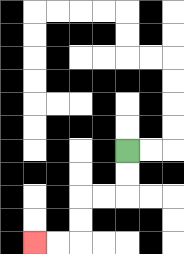{'start': '[5, 6]', 'end': '[1, 10]', 'path_directions': 'D,D,L,L,D,D,L,L', 'path_coordinates': '[[5, 6], [5, 7], [5, 8], [4, 8], [3, 8], [3, 9], [3, 10], [2, 10], [1, 10]]'}